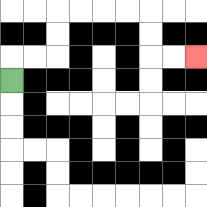{'start': '[0, 3]', 'end': '[8, 2]', 'path_directions': 'U,R,R,U,U,R,R,R,R,D,D,R,R', 'path_coordinates': '[[0, 3], [0, 2], [1, 2], [2, 2], [2, 1], [2, 0], [3, 0], [4, 0], [5, 0], [6, 0], [6, 1], [6, 2], [7, 2], [8, 2]]'}